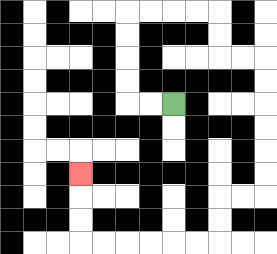{'start': '[7, 4]', 'end': '[3, 7]', 'path_directions': 'L,L,U,U,U,U,R,R,R,R,D,D,R,R,D,D,D,D,D,D,L,L,D,D,L,L,L,L,L,L,U,U,U', 'path_coordinates': '[[7, 4], [6, 4], [5, 4], [5, 3], [5, 2], [5, 1], [5, 0], [6, 0], [7, 0], [8, 0], [9, 0], [9, 1], [9, 2], [10, 2], [11, 2], [11, 3], [11, 4], [11, 5], [11, 6], [11, 7], [11, 8], [10, 8], [9, 8], [9, 9], [9, 10], [8, 10], [7, 10], [6, 10], [5, 10], [4, 10], [3, 10], [3, 9], [3, 8], [3, 7]]'}